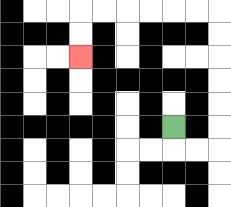{'start': '[7, 5]', 'end': '[3, 2]', 'path_directions': 'D,R,R,U,U,U,U,U,U,L,L,L,L,L,L,D,D', 'path_coordinates': '[[7, 5], [7, 6], [8, 6], [9, 6], [9, 5], [9, 4], [9, 3], [9, 2], [9, 1], [9, 0], [8, 0], [7, 0], [6, 0], [5, 0], [4, 0], [3, 0], [3, 1], [3, 2]]'}